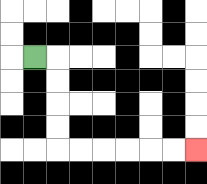{'start': '[1, 2]', 'end': '[8, 6]', 'path_directions': 'R,D,D,D,D,R,R,R,R,R,R', 'path_coordinates': '[[1, 2], [2, 2], [2, 3], [2, 4], [2, 5], [2, 6], [3, 6], [4, 6], [5, 6], [6, 6], [7, 6], [8, 6]]'}